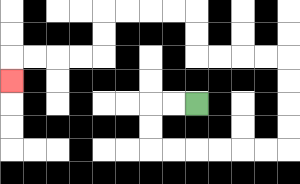{'start': '[8, 4]', 'end': '[0, 3]', 'path_directions': 'L,L,D,D,R,R,R,R,R,R,U,U,U,U,L,L,L,L,U,U,L,L,L,L,D,D,L,L,L,L,D', 'path_coordinates': '[[8, 4], [7, 4], [6, 4], [6, 5], [6, 6], [7, 6], [8, 6], [9, 6], [10, 6], [11, 6], [12, 6], [12, 5], [12, 4], [12, 3], [12, 2], [11, 2], [10, 2], [9, 2], [8, 2], [8, 1], [8, 0], [7, 0], [6, 0], [5, 0], [4, 0], [4, 1], [4, 2], [3, 2], [2, 2], [1, 2], [0, 2], [0, 3]]'}